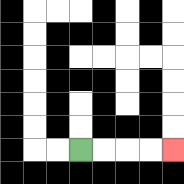{'start': '[3, 6]', 'end': '[7, 6]', 'path_directions': 'R,R,R,R', 'path_coordinates': '[[3, 6], [4, 6], [5, 6], [6, 6], [7, 6]]'}